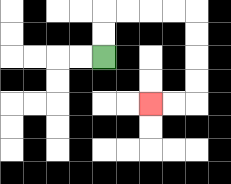{'start': '[4, 2]', 'end': '[6, 4]', 'path_directions': 'U,U,R,R,R,R,D,D,D,D,L,L', 'path_coordinates': '[[4, 2], [4, 1], [4, 0], [5, 0], [6, 0], [7, 0], [8, 0], [8, 1], [8, 2], [8, 3], [8, 4], [7, 4], [6, 4]]'}